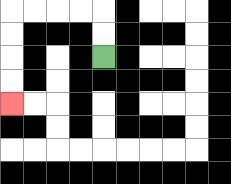{'start': '[4, 2]', 'end': '[0, 4]', 'path_directions': 'U,U,L,L,L,L,D,D,D,D', 'path_coordinates': '[[4, 2], [4, 1], [4, 0], [3, 0], [2, 0], [1, 0], [0, 0], [0, 1], [0, 2], [0, 3], [0, 4]]'}